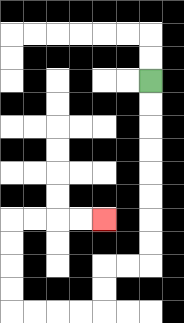{'start': '[6, 3]', 'end': '[4, 9]', 'path_directions': 'D,D,D,D,D,D,D,D,L,L,D,D,L,L,L,L,U,U,U,U,R,R,R,R', 'path_coordinates': '[[6, 3], [6, 4], [6, 5], [6, 6], [6, 7], [6, 8], [6, 9], [6, 10], [6, 11], [5, 11], [4, 11], [4, 12], [4, 13], [3, 13], [2, 13], [1, 13], [0, 13], [0, 12], [0, 11], [0, 10], [0, 9], [1, 9], [2, 9], [3, 9], [4, 9]]'}